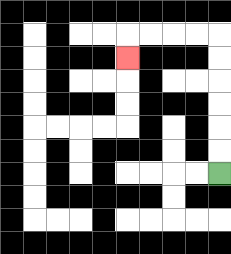{'start': '[9, 7]', 'end': '[5, 2]', 'path_directions': 'U,U,U,U,U,U,L,L,L,L,D', 'path_coordinates': '[[9, 7], [9, 6], [9, 5], [9, 4], [9, 3], [9, 2], [9, 1], [8, 1], [7, 1], [6, 1], [5, 1], [5, 2]]'}